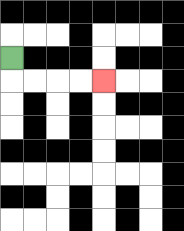{'start': '[0, 2]', 'end': '[4, 3]', 'path_directions': 'D,R,R,R,R', 'path_coordinates': '[[0, 2], [0, 3], [1, 3], [2, 3], [3, 3], [4, 3]]'}